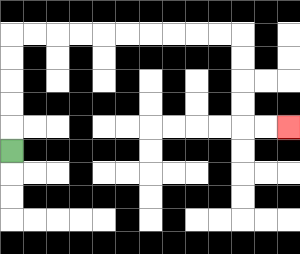{'start': '[0, 6]', 'end': '[12, 5]', 'path_directions': 'U,U,U,U,U,R,R,R,R,R,R,R,R,R,R,D,D,D,D,R,R', 'path_coordinates': '[[0, 6], [0, 5], [0, 4], [0, 3], [0, 2], [0, 1], [1, 1], [2, 1], [3, 1], [4, 1], [5, 1], [6, 1], [7, 1], [8, 1], [9, 1], [10, 1], [10, 2], [10, 3], [10, 4], [10, 5], [11, 5], [12, 5]]'}